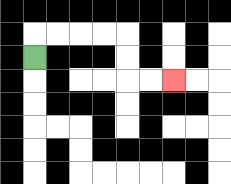{'start': '[1, 2]', 'end': '[7, 3]', 'path_directions': 'U,R,R,R,R,D,D,R,R', 'path_coordinates': '[[1, 2], [1, 1], [2, 1], [3, 1], [4, 1], [5, 1], [5, 2], [5, 3], [6, 3], [7, 3]]'}